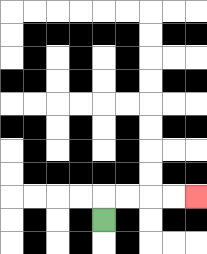{'start': '[4, 9]', 'end': '[8, 8]', 'path_directions': 'U,R,R,R,R', 'path_coordinates': '[[4, 9], [4, 8], [5, 8], [6, 8], [7, 8], [8, 8]]'}